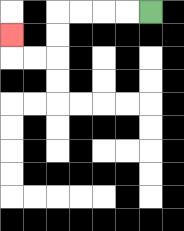{'start': '[6, 0]', 'end': '[0, 1]', 'path_directions': 'L,L,L,L,D,D,L,L,U', 'path_coordinates': '[[6, 0], [5, 0], [4, 0], [3, 0], [2, 0], [2, 1], [2, 2], [1, 2], [0, 2], [0, 1]]'}